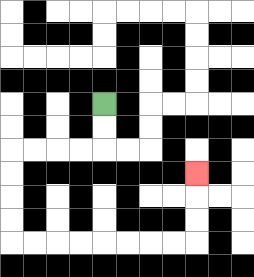{'start': '[4, 4]', 'end': '[8, 7]', 'path_directions': 'D,D,L,L,L,L,D,D,D,D,R,R,R,R,R,R,R,R,U,U,U', 'path_coordinates': '[[4, 4], [4, 5], [4, 6], [3, 6], [2, 6], [1, 6], [0, 6], [0, 7], [0, 8], [0, 9], [0, 10], [1, 10], [2, 10], [3, 10], [4, 10], [5, 10], [6, 10], [7, 10], [8, 10], [8, 9], [8, 8], [8, 7]]'}